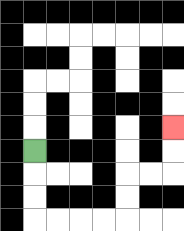{'start': '[1, 6]', 'end': '[7, 5]', 'path_directions': 'D,D,D,R,R,R,R,U,U,R,R,U,U', 'path_coordinates': '[[1, 6], [1, 7], [1, 8], [1, 9], [2, 9], [3, 9], [4, 9], [5, 9], [5, 8], [5, 7], [6, 7], [7, 7], [7, 6], [7, 5]]'}